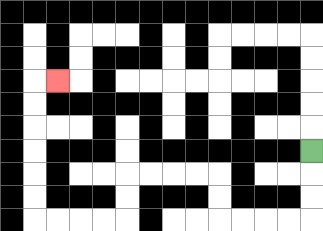{'start': '[13, 6]', 'end': '[2, 3]', 'path_directions': 'D,D,D,L,L,L,L,U,U,L,L,L,L,D,D,L,L,L,L,U,U,U,U,U,U,R', 'path_coordinates': '[[13, 6], [13, 7], [13, 8], [13, 9], [12, 9], [11, 9], [10, 9], [9, 9], [9, 8], [9, 7], [8, 7], [7, 7], [6, 7], [5, 7], [5, 8], [5, 9], [4, 9], [3, 9], [2, 9], [1, 9], [1, 8], [1, 7], [1, 6], [1, 5], [1, 4], [1, 3], [2, 3]]'}